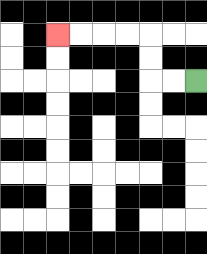{'start': '[8, 3]', 'end': '[2, 1]', 'path_directions': 'L,L,U,U,L,L,L,L', 'path_coordinates': '[[8, 3], [7, 3], [6, 3], [6, 2], [6, 1], [5, 1], [4, 1], [3, 1], [2, 1]]'}